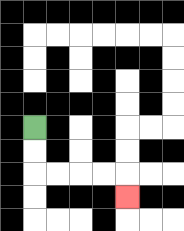{'start': '[1, 5]', 'end': '[5, 8]', 'path_directions': 'D,D,R,R,R,R,D', 'path_coordinates': '[[1, 5], [1, 6], [1, 7], [2, 7], [3, 7], [4, 7], [5, 7], [5, 8]]'}